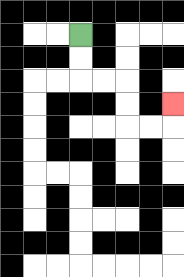{'start': '[3, 1]', 'end': '[7, 4]', 'path_directions': 'D,D,R,R,D,D,R,R,U', 'path_coordinates': '[[3, 1], [3, 2], [3, 3], [4, 3], [5, 3], [5, 4], [5, 5], [6, 5], [7, 5], [7, 4]]'}